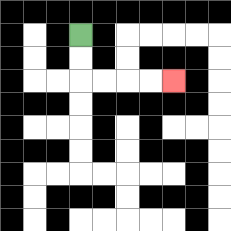{'start': '[3, 1]', 'end': '[7, 3]', 'path_directions': 'D,D,R,R,R,R', 'path_coordinates': '[[3, 1], [3, 2], [3, 3], [4, 3], [5, 3], [6, 3], [7, 3]]'}